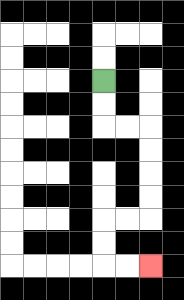{'start': '[4, 3]', 'end': '[6, 11]', 'path_directions': 'D,D,R,R,D,D,D,D,L,L,D,D,R,R', 'path_coordinates': '[[4, 3], [4, 4], [4, 5], [5, 5], [6, 5], [6, 6], [6, 7], [6, 8], [6, 9], [5, 9], [4, 9], [4, 10], [4, 11], [5, 11], [6, 11]]'}